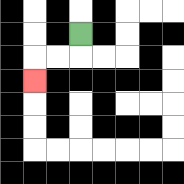{'start': '[3, 1]', 'end': '[1, 3]', 'path_directions': 'D,L,L,D', 'path_coordinates': '[[3, 1], [3, 2], [2, 2], [1, 2], [1, 3]]'}